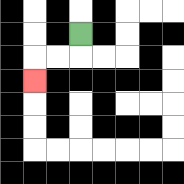{'start': '[3, 1]', 'end': '[1, 3]', 'path_directions': 'D,L,L,D', 'path_coordinates': '[[3, 1], [3, 2], [2, 2], [1, 2], [1, 3]]'}